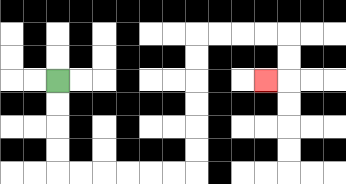{'start': '[2, 3]', 'end': '[11, 3]', 'path_directions': 'D,D,D,D,R,R,R,R,R,R,U,U,U,U,U,U,R,R,R,R,D,D,L', 'path_coordinates': '[[2, 3], [2, 4], [2, 5], [2, 6], [2, 7], [3, 7], [4, 7], [5, 7], [6, 7], [7, 7], [8, 7], [8, 6], [8, 5], [8, 4], [8, 3], [8, 2], [8, 1], [9, 1], [10, 1], [11, 1], [12, 1], [12, 2], [12, 3], [11, 3]]'}